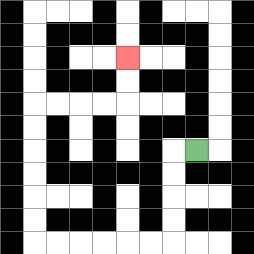{'start': '[8, 6]', 'end': '[5, 2]', 'path_directions': 'L,D,D,D,D,L,L,L,L,L,L,U,U,U,U,U,U,R,R,R,R,U,U', 'path_coordinates': '[[8, 6], [7, 6], [7, 7], [7, 8], [7, 9], [7, 10], [6, 10], [5, 10], [4, 10], [3, 10], [2, 10], [1, 10], [1, 9], [1, 8], [1, 7], [1, 6], [1, 5], [1, 4], [2, 4], [3, 4], [4, 4], [5, 4], [5, 3], [5, 2]]'}